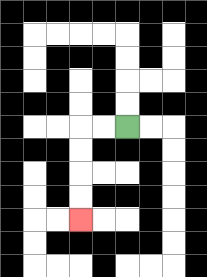{'start': '[5, 5]', 'end': '[3, 9]', 'path_directions': 'L,L,D,D,D,D', 'path_coordinates': '[[5, 5], [4, 5], [3, 5], [3, 6], [3, 7], [3, 8], [3, 9]]'}